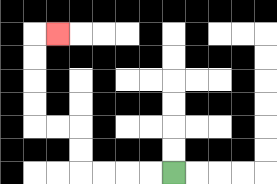{'start': '[7, 7]', 'end': '[2, 1]', 'path_directions': 'L,L,L,L,U,U,L,L,U,U,U,U,R', 'path_coordinates': '[[7, 7], [6, 7], [5, 7], [4, 7], [3, 7], [3, 6], [3, 5], [2, 5], [1, 5], [1, 4], [1, 3], [1, 2], [1, 1], [2, 1]]'}